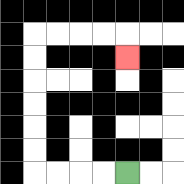{'start': '[5, 7]', 'end': '[5, 2]', 'path_directions': 'L,L,L,L,U,U,U,U,U,U,R,R,R,R,D', 'path_coordinates': '[[5, 7], [4, 7], [3, 7], [2, 7], [1, 7], [1, 6], [1, 5], [1, 4], [1, 3], [1, 2], [1, 1], [2, 1], [3, 1], [4, 1], [5, 1], [5, 2]]'}